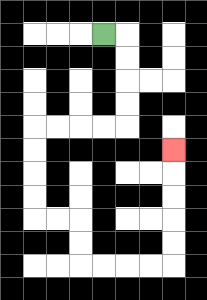{'start': '[4, 1]', 'end': '[7, 6]', 'path_directions': 'R,D,D,D,D,L,L,L,L,D,D,D,D,R,R,D,D,R,R,R,R,U,U,U,U,U', 'path_coordinates': '[[4, 1], [5, 1], [5, 2], [5, 3], [5, 4], [5, 5], [4, 5], [3, 5], [2, 5], [1, 5], [1, 6], [1, 7], [1, 8], [1, 9], [2, 9], [3, 9], [3, 10], [3, 11], [4, 11], [5, 11], [6, 11], [7, 11], [7, 10], [7, 9], [7, 8], [7, 7], [7, 6]]'}